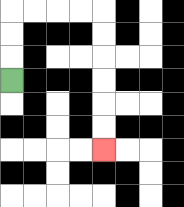{'start': '[0, 3]', 'end': '[4, 6]', 'path_directions': 'U,U,U,R,R,R,R,D,D,D,D,D,D', 'path_coordinates': '[[0, 3], [0, 2], [0, 1], [0, 0], [1, 0], [2, 0], [3, 0], [4, 0], [4, 1], [4, 2], [4, 3], [4, 4], [4, 5], [4, 6]]'}